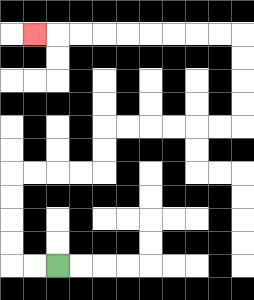{'start': '[2, 11]', 'end': '[1, 1]', 'path_directions': 'L,L,U,U,U,U,R,R,R,R,U,U,R,R,R,R,R,R,U,U,U,U,L,L,L,L,L,L,L,L,L', 'path_coordinates': '[[2, 11], [1, 11], [0, 11], [0, 10], [0, 9], [0, 8], [0, 7], [1, 7], [2, 7], [3, 7], [4, 7], [4, 6], [4, 5], [5, 5], [6, 5], [7, 5], [8, 5], [9, 5], [10, 5], [10, 4], [10, 3], [10, 2], [10, 1], [9, 1], [8, 1], [7, 1], [6, 1], [5, 1], [4, 1], [3, 1], [2, 1], [1, 1]]'}